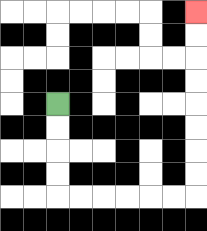{'start': '[2, 4]', 'end': '[8, 0]', 'path_directions': 'D,D,D,D,R,R,R,R,R,R,U,U,U,U,U,U,U,U', 'path_coordinates': '[[2, 4], [2, 5], [2, 6], [2, 7], [2, 8], [3, 8], [4, 8], [5, 8], [6, 8], [7, 8], [8, 8], [8, 7], [8, 6], [8, 5], [8, 4], [8, 3], [8, 2], [8, 1], [8, 0]]'}